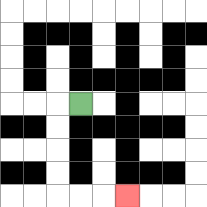{'start': '[3, 4]', 'end': '[5, 8]', 'path_directions': 'L,D,D,D,D,R,R,R', 'path_coordinates': '[[3, 4], [2, 4], [2, 5], [2, 6], [2, 7], [2, 8], [3, 8], [4, 8], [5, 8]]'}